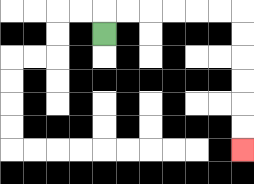{'start': '[4, 1]', 'end': '[10, 6]', 'path_directions': 'U,R,R,R,R,R,R,D,D,D,D,D,D', 'path_coordinates': '[[4, 1], [4, 0], [5, 0], [6, 0], [7, 0], [8, 0], [9, 0], [10, 0], [10, 1], [10, 2], [10, 3], [10, 4], [10, 5], [10, 6]]'}